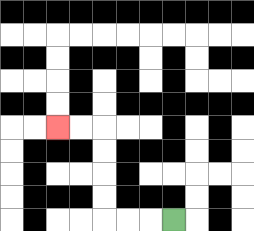{'start': '[7, 9]', 'end': '[2, 5]', 'path_directions': 'L,L,L,U,U,U,U,L,L', 'path_coordinates': '[[7, 9], [6, 9], [5, 9], [4, 9], [4, 8], [4, 7], [4, 6], [4, 5], [3, 5], [2, 5]]'}